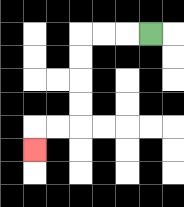{'start': '[6, 1]', 'end': '[1, 6]', 'path_directions': 'L,L,L,D,D,D,D,L,L,D', 'path_coordinates': '[[6, 1], [5, 1], [4, 1], [3, 1], [3, 2], [3, 3], [3, 4], [3, 5], [2, 5], [1, 5], [1, 6]]'}